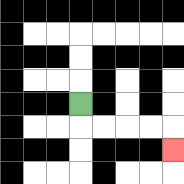{'start': '[3, 4]', 'end': '[7, 6]', 'path_directions': 'D,R,R,R,R,D', 'path_coordinates': '[[3, 4], [3, 5], [4, 5], [5, 5], [6, 5], [7, 5], [7, 6]]'}